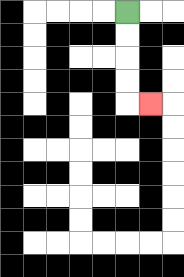{'start': '[5, 0]', 'end': '[6, 4]', 'path_directions': 'D,D,D,D,R', 'path_coordinates': '[[5, 0], [5, 1], [5, 2], [5, 3], [5, 4], [6, 4]]'}